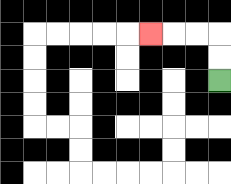{'start': '[9, 3]', 'end': '[6, 1]', 'path_directions': 'U,U,L,L,L', 'path_coordinates': '[[9, 3], [9, 2], [9, 1], [8, 1], [7, 1], [6, 1]]'}